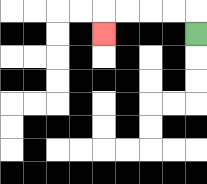{'start': '[8, 1]', 'end': '[4, 1]', 'path_directions': 'U,L,L,L,L,D', 'path_coordinates': '[[8, 1], [8, 0], [7, 0], [6, 0], [5, 0], [4, 0], [4, 1]]'}